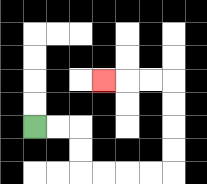{'start': '[1, 5]', 'end': '[4, 3]', 'path_directions': 'R,R,D,D,R,R,R,R,U,U,U,U,L,L,L', 'path_coordinates': '[[1, 5], [2, 5], [3, 5], [3, 6], [3, 7], [4, 7], [5, 7], [6, 7], [7, 7], [7, 6], [7, 5], [7, 4], [7, 3], [6, 3], [5, 3], [4, 3]]'}